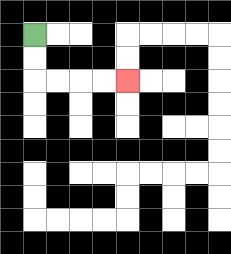{'start': '[1, 1]', 'end': '[5, 3]', 'path_directions': 'D,D,R,R,R,R', 'path_coordinates': '[[1, 1], [1, 2], [1, 3], [2, 3], [3, 3], [4, 3], [5, 3]]'}